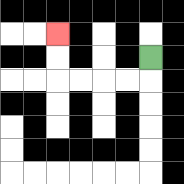{'start': '[6, 2]', 'end': '[2, 1]', 'path_directions': 'D,L,L,L,L,U,U', 'path_coordinates': '[[6, 2], [6, 3], [5, 3], [4, 3], [3, 3], [2, 3], [2, 2], [2, 1]]'}